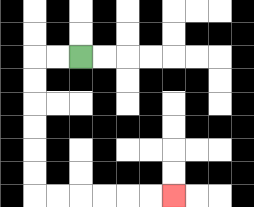{'start': '[3, 2]', 'end': '[7, 8]', 'path_directions': 'L,L,D,D,D,D,D,D,R,R,R,R,R,R', 'path_coordinates': '[[3, 2], [2, 2], [1, 2], [1, 3], [1, 4], [1, 5], [1, 6], [1, 7], [1, 8], [2, 8], [3, 8], [4, 8], [5, 8], [6, 8], [7, 8]]'}